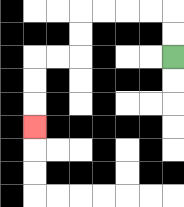{'start': '[7, 2]', 'end': '[1, 5]', 'path_directions': 'U,U,L,L,L,L,D,D,L,L,D,D,D', 'path_coordinates': '[[7, 2], [7, 1], [7, 0], [6, 0], [5, 0], [4, 0], [3, 0], [3, 1], [3, 2], [2, 2], [1, 2], [1, 3], [1, 4], [1, 5]]'}